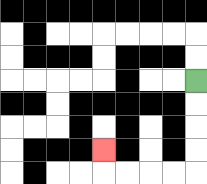{'start': '[8, 3]', 'end': '[4, 6]', 'path_directions': 'D,D,D,D,L,L,L,L,U', 'path_coordinates': '[[8, 3], [8, 4], [8, 5], [8, 6], [8, 7], [7, 7], [6, 7], [5, 7], [4, 7], [4, 6]]'}